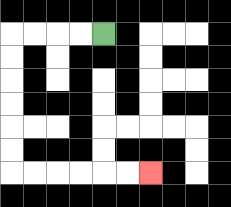{'start': '[4, 1]', 'end': '[6, 7]', 'path_directions': 'L,L,L,L,D,D,D,D,D,D,R,R,R,R,R,R', 'path_coordinates': '[[4, 1], [3, 1], [2, 1], [1, 1], [0, 1], [0, 2], [0, 3], [0, 4], [0, 5], [0, 6], [0, 7], [1, 7], [2, 7], [3, 7], [4, 7], [5, 7], [6, 7]]'}